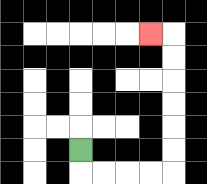{'start': '[3, 6]', 'end': '[6, 1]', 'path_directions': 'D,R,R,R,R,U,U,U,U,U,U,L', 'path_coordinates': '[[3, 6], [3, 7], [4, 7], [5, 7], [6, 7], [7, 7], [7, 6], [7, 5], [7, 4], [7, 3], [7, 2], [7, 1], [6, 1]]'}